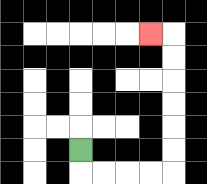{'start': '[3, 6]', 'end': '[6, 1]', 'path_directions': 'D,R,R,R,R,U,U,U,U,U,U,L', 'path_coordinates': '[[3, 6], [3, 7], [4, 7], [5, 7], [6, 7], [7, 7], [7, 6], [7, 5], [7, 4], [7, 3], [7, 2], [7, 1], [6, 1]]'}